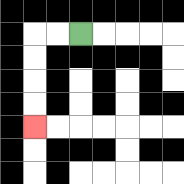{'start': '[3, 1]', 'end': '[1, 5]', 'path_directions': 'L,L,D,D,D,D', 'path_coordinates': '[[3, 1], [2, 1], [1, 1], [1, 2], [1, 3], [1, 4], [1, 5]]'}